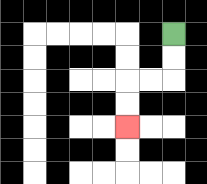{'start': '[7, 1]', 'end': '[5, 5]', 'path_directions': 'D,D,L,L,D,D', 'path_coordinates': '[[7, 1], [7, 2], [7, 3], [6, 3], [5, 3], [5, 4], [5, 5]]'}